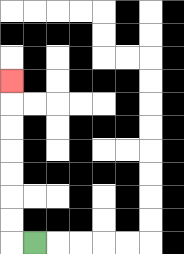{'start': '[1, 10]', 'end': '[0, 3]', 'path_directions': 'L,U,U,U,U,U,U,U', 'path_coordinates': '[[1, 10], [0, 10], [0, 9], [0, 8], [0, 7], [0, 6], [0, 5], [0, 4], [0, 3]]'}